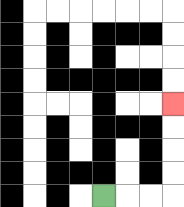{'start': '[4, 8]', 'end': '[7, 4]', 'path_directions': 'R,R,R,U,U,U,U', 'path_coordinates': '[[4, 8], [5, 8], [6, 8], [7, 8], [7, 7], [7, 6], [7, 5], [7, 4]]'}